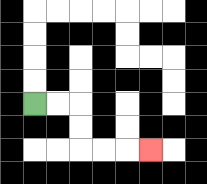{'start': '[1, 4]', 'end': '[6, 6]', 'path_directions': 'R,R,D,D,R,R,R', 'path_coordinates': '[[1, 4], [2, 4], [3, 4], [3, 5], [3, 6], [4, 6], [5, 6], [6, 6]]'}